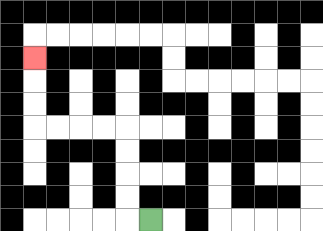{'start': '[6, 9]', 'end': '[1, 2]', 'path_directions': 'L,U,U,U,U,L,L,L,L,U,U,U', 'path_coordinates': '[[6, 9], [5, 9], [5, 8], [5, 7], [5, 6], [5, 5], [4, 5], [3, 5], [2, 5], [1, 5], [1, 4], [1, 3], [1, 2]]'}